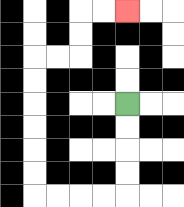{'start': '[5, 4]', 'end': '[5, 0]', 'path_directions': 'D,D,D,D,L,L,L,L,U,U,U,U,U,U,R,R,U,U,R,R', 'path_coordinates': '[[5, 4], [5, 5], [5, 6], [5, 7], [5, 8], [4, 8], [3, 8], [2, 8], [1, 8], [1, 7], [1, 6], [1, 5], [1, 4], [1, 3], [1, 2], [2, 2], [3, 2], [3, 1], [3, 0], [4, 0], [5, 0]]'}